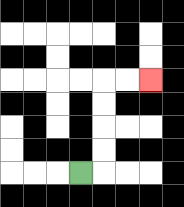{'start': '[3, 7]', 'end': '[6, 3]', 'path_directions': 'R,U,U,U,U,R,R', 'path_coordinates': '[[3, 7], [4, 7], [4, 6], [4, 5], [4, 4], [4, 3], [5, 3], [6, 3]]'}